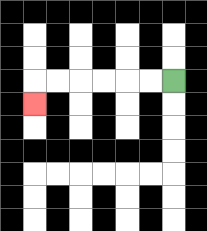{'start': '[7, 3]', 'end': '[1, 4]', 'path_directions': 'L,L,L,L,L,L,D', 'path_coordinates': '[[7, 3], [6, 3], [5, 3], [4, 3], [3, 3], [2, 3], [1, 3], [1, 4]]'}